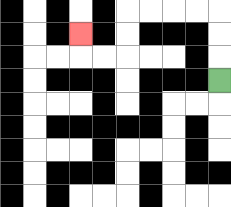{'start': '[9, 3]', 'end': '[3, 1]', 'path_directions': 'U,U,U,L,L,L,L,D,D,L,L,U', 'path_coordinates': '[[9, 3], [9, 2], [9, 1], [9, 0], [8, 0], [7, 0], [6, 0], [5, 0], [5, 1], [5, 2], [4, 2], [3, 2], [3, 1]]'}